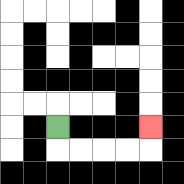{'start': '[2, 5]', 'end': '[6, 5]', 'path_directions': 'D,R,R,R,R,U', 'path_coordinates': '[[2, 5], [2, 6], [3, 6], [4, 6], [5, 6], [6, 6], [6, 5]]'}